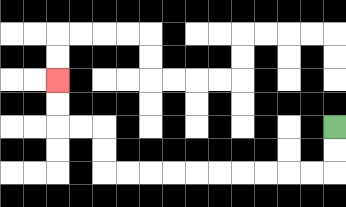{'start': '[14, 5]', 'end': '[2, 3]', 'path_directions': 'D,D,L,L,L,L,L,L,L,L,L,L,U,U,L,L,U,U', 'path_coordinates': '[[14, 5], [14, 6], [14, 7], [13, 7], [12, 7], [11, 7], [10, 7], [9, 7], [8, 7], [7, 7], [6, 7], [5, 7], [4, 7], [4, 6], [4, 5], [3, 5], [2, 5], [2, 4], [2, 3]]'}